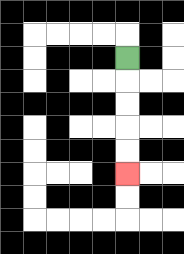{'start': '[5, 2]', 'end': '[5, 7]', 'path_directions': 'D,D,D,D,D', 'path_coordinates': '[[5, 2], [5, 3], [5, 4], [5, 5], [5, 6], [5, 7]]'}